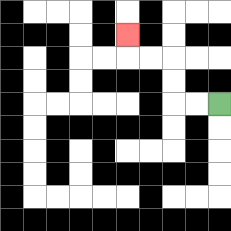{'start': '[9, 4]', 'end': '[5, 1]', 'path_directions': 'L,L,U,U,L,L,U', 'path_coordinates': '[[9, 4], [8, 4], [7, 4], [7, 3], [7, 2], [6, 2], [5, 2], [5, 1]]'}